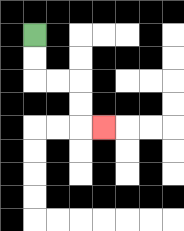{'start': '[1, 1]', 'end': '[4, 5]', 'path_directions': 'D,D,R,R,D,D,R', 'path_coordinates': '[[1, 1], [1, 2], [1, 3], [2, 3], [3, 3], [3, 4], [3, 5], [4, 5]]'}